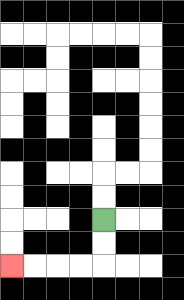{'start': '[4, 9]', 'end': '[0, 11]', 'path_directions': 'D,D,L,L,L,L', 'path_coordinates': '[[4, 9], [4, 10], [4, 11], [3, 11], [2, 11], [1, 11], [0, 11]]'}